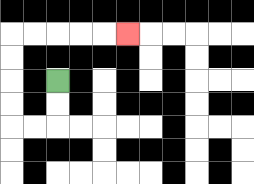{'start': '[2, 3]', 'end': '[5, 1]', 'path_directions': 'D,D,L,L,U,U,U,U,R,R,R,R,R', 'path_coordinates': '[[2, 3], [2, 4], [2, 5], [1, 5], [0, 5], [0, 4], [0, 3], [0, 2], [0, 1], [1, 1], [2, 1], [3, 1], [4, 1], [5, 1]]'}